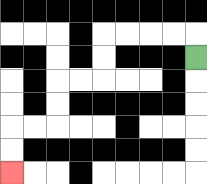{'start': '[8, 2]', 'end': '[0, 7]', 'path_directions': 'U,L,L,L,L,D,D,L,L,D,D,L,L,D,D', 'path_coordinates': '[[8, 2], [8, 1], [7, 1], [6, 1], [5, 1], [4, 1], [4, 2], [4, 3], [3, 3], [2, 3], [2, 4], [2, 5], [1, 5], [0, 5], [0, 6], [0, 7]]'}